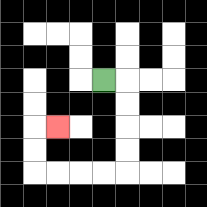{'start': '[4, 3]', 'end': '[2, 5]', 'path_directions': 'R,D,D,D,D,L,L,L,L,U,U,R', 'path_coordinates': '[[4, 3], [5, 3], [5, 4], [5, 5], [5, 6], [5, 7], [4, 7], [3, 7], [2, 7], [1, 7], [1, 6], [1, 5], [2, 5]]'}